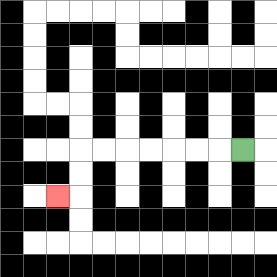{'start': '[10, 6]', 'end': '[2, 8]', 'path_directions': 'L,L,L,L,L,L,L,D,D,L', 'path_coordinates': '[[10, 6], [9, 6], [8, 6], [7, 6], [6, 6], [5, 6], [4, 6], [3, 6], [3, 7], [3, 8], [2, 8]]'}